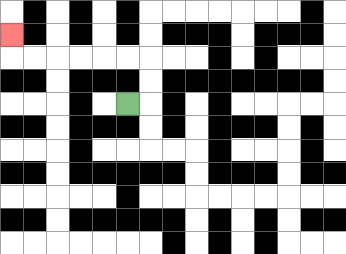{'start': '[5, 4]', 'end': '[0, 1]', 'path_directions': 'R,U,U,L,L,L,L,L,L,U', 'path_coordinates': '[[5, 4], [6, 4], [6, 3], [6, 2], [5, 2], [4, 2], [3, 2], [2, 2], [1, 2], [0, 2], [0, 1]]'}